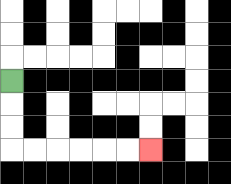{'start': '[0, 3]', 'end': '[6, 6]', 'path_directions': 'D,D,D,R,R,R,R,R,R', 'path_coordinates': '[[0, 3], [0, 4], [0, 5], [0, 6], [1, 6], [2, 6], [3, 6], [4, 6], [5, 6], [6, 6]]'}